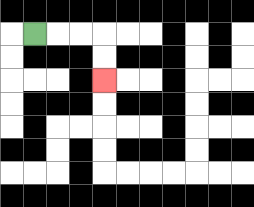{'start': '[1, 1]', 'end': '[4, 3]', 'path_directions': 'R,R,R,D,D', 'path_coordinates': '[[1, 1], [2, 1], [3, 1], [4, 1], [4, 2], [4, 3]]'}